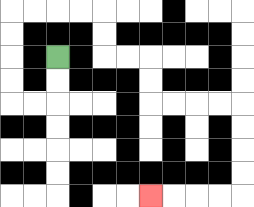{'start': '[2, 2]', 'end': '[6, 8]', 'path_directions': 'D,D,L,L,U,U,U,U,R,R,R,R,D,D,R,R,D,D,R,R,R,R,D,D,D,D,L,L,L,L', 'path_coordinates': '[[2, 2], [2, 3], [2, 4], [1, 4], [0, 4], [0, 3], [0, 2], [0, 1], [0, 0], [1, 0], [2, 0], [3, 0], [4, 0], [4, 1], [4, 2], [5, 2], [6, 2], [6, 3], [6, 4], [7, 4], [8, 4], [9, 4], [10, 4], [10, 5], [10, 6], [10, 7], [10, 8], [9, 8], [8, 8], [7, 8], [6, 8]]'}